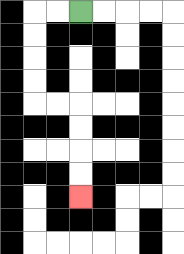{'start': '[3, 0]', 'end': '[3, 8]', 'path_directions': 'L,L,D,D,D,D,R,R,D,D,D,D', 'path_coordinates': '[[3, 0], [2, 0], [1, 0], [1, 1], [1, 2], [1, 3], [1, 4], [2, 4], [3, 4], [3, 5], [3, 6], [3, 7], [3, 8]]'}